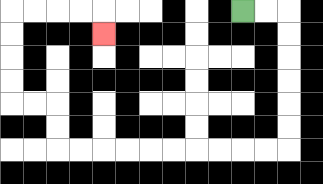{'start': '[10, 0]', 'end': '[4, 1]', 'path_directions': 'R,R,D,D,D,D,D,D,L,L,L,L,L,L,L,L,L,L,U,U,L,L,U,U,U,U,R,R,R,R,D', 'path_coordinates': '[[10, 0], [11, 0], [12, 0], [12, 1], [12, 2], [12, 3], [12, 4], [12, 5], [12, 6], [11, 6], [10, 6], [9, 6], [8, 6], [7, 6], [6, 6], [5, 6], [4, 6], [3, 6], [2, 6], [2, 5], [2, 4], [1, 4], [0, 4], [0, 3], [0, 2], [0, 1], [0, 0], [1, 0], [2, 0], [3, 0], [4, 0], [4, 1]]'}